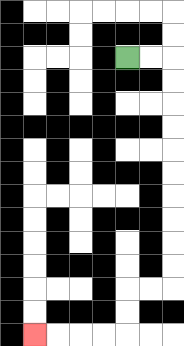{'start': '[5, 2]', 'end': '[1, 14]', 'path_directions': 'R,R,D,D,D,D,D,D,D,D,D,D,L,L,D,D,L,L,L,L', 'path_coordinates': '[[5, 2], [6, 2], [7, 2], [7, 3], [7, 4], [7, 5], [7, 6], [7, 7], [7, 8], [7, 9], [7, 10], [7, 11], [7, 12], [6, 12], [5, 12], [5, 13], [5, 14], [4, 14], [3, 14], [2, 14], [1, 14]]'}